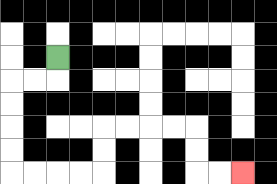{'start': '[2, 2]', 'end': '[10, 7]', 'path_directions': 'D,L,L,D,D,D,D,R,R,R,R,U,U,R,R,R,R,D,D,R,R', 'path_coordinates': '[[2, 2], [2, 3], [1, 3], [0, 3], [0, 4], [0, 5], [0, 6], [0, 7], [1, 7], [2, 7], [3, 7], [4, 7], [4, 6], [4, 5], [5, 5], [6, 5], [7, 5], [8, 5], [8, 6], [8, 7], [9, 7], [10, 7]]'}